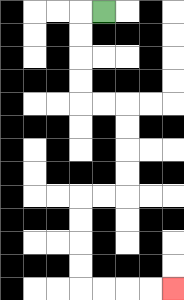{'start': '[4, 0]', 'end': '[7, 12]', 'path_directions': 'L,D,D,D,D,R,R,D,D,D,D,L,L,D,D,D,D,R,R,R,R', 'path_coordinates': '[[4, 0], [3, 0], [3, 1], [3, 2], [3, 3], [3, 4], [4, 4], [5, 4], [5, 5], [5, 6], [5, 7], [5, 8], [4, 8], [3, 8], [3, 9], [3, 10], [3, 11], [3, 12], [4, 12], [5, 12], [6, 12], [7, 12]]'}